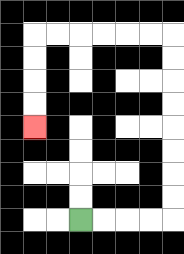{'start': '[3, 9]', 'end': '[1, 5]', 'path_directions': 'R,R,R,R,U,U,U,U,U,U,U,U,L,L,L,L,L,L,D,D,D,D', 'path_coordinates': '[[3, 9], [4, 9], [5, 9], [6, 9], [7, 9], [7, 8], [7, 7], [7, 6], [7, 5], [7, 4], [7, 3], [7, 2], [7, 1], [6, 1], [5, 1], [4, 1], [3, 1], [2, 1], [1, 1], [1, 2], [1, 3], [1, 4], [1, 5]]'}